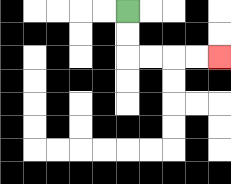{'start': '[5, 0]', 'end': '[9, 2]', 'path_directions': 'D,D,R,R,R,R', 'path_coordinates': '[[5, 0], [5, 1], [5, 2], [6, 2], [7, 2], [8, 2], [9, 2]]'}